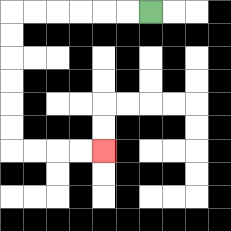{'start': '[6, 0]', 'end': '[4, 6]', 'path_directions': 'L,L,L,L,L,L,D,D,D,D,D,D,R,R,R,R', 'path_coordinates': '[[6, 0], [5, 0], [4, 0], [3, 0], [2, 0], [1, 0], [0, 0], [0, 1], [0, 2], [0, 3], [0, 4], [0, 5], [0, 6], [1, 6], [2, 6], [3, 6], [4, 6]]'}